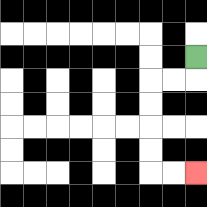{'start': '[8, 2]', 'end': '[8, 7]', 'path_directions': 'D,L,L,D,D,D,D,R,R', 'path_coordinates': '[[8, 2], [8, 3], [7, 3], [6, 3], [6, 4], [6, 5], [6, 6], [6, 7], [7, 7], [8, 7]]'}